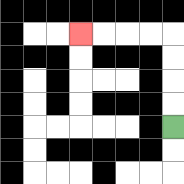{'start': '[7, 5]', 'end': '[3, 1]', 'path_directions': 'U,U,U,U,L,L,L,L', 'path_coordinates': '[[7, 5], [7, 4], [7, 3], [7, 2], [7, 1], [6, 1], [5, 1], [4, 1], [3, 1]]'}